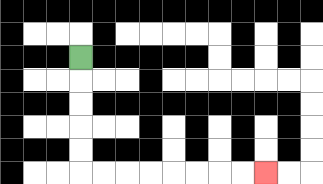{'start': '[3, 2]', 'end': '[11, 7]', 'path_directions': 'D,D,D,D,D,R,R,R,R,R,R,R,R', 'path_coordinates': '[[3, 2], [3, 3], [3, 4], [3, 5], [3, 6], [3, 7], [4, 7], [5, 7], [6, 7], [7, 7], [8, 7], [9, 7], [10, 7], [11, 7]]'}